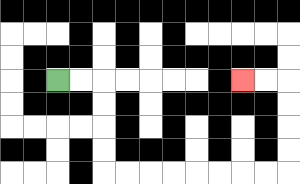{'start': '[2, 3]', 'end': '[10, 3]', 'path_directions': 'R,R,D,D,D,D,R,R,R,R,R,R,R,R,U,U,U,U,L,L', 'path_coordinates': '[[2, 3], [3, 3], [4, 3], [4, 4], [4, 5], [4, 6], [4, 7], [5, 7], [6, 7], [7, 7], [8, 7], [9, 7], [10, 7], [11, 7], [12, 7], [12, 6], [12, 5], [12, 4], [12, 3], [11, 3], [10, 3]]'}